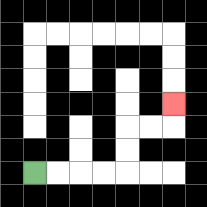{'start': '[1, 7]', 'end': '[7, 4]', 'path_directions': 'R,R,R,R,U,U,R,R,U', 'path_coordinates': '[[1, 7], [2, 7], [3, 7], [4, 7], [5, 7], [5, 6], [5, 5], [6, 5], [7, 5], [7, 4]]'}